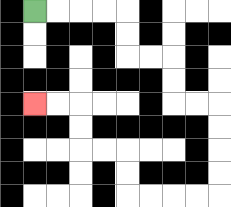{'start': '[1, 0]', 'end': '[1, 4]', 'path_directions': 'R,R,R,R,D,D,R,R,D,D,R,R,D,D,D,D,L,L,L,L,U,U,L,L,U,U,L,L', 'path_coordinates': '[[1, 0], [2, 0], [3, 0], [4, 0], [5, 0], [5, 1], [5, 2], [6, 2], [7, 2], [7, 3], [7, 4], [8, 4], [9, 4], [9, 5], [9, 6], [9, 7], [9, 8], [8, 8], [7, 8], [6, 8], [5, 8], [5, 7], [5, 6], [4, 6], [3, 6], [3, 5], [3, 4], [2, 4], [1, 4]]'}